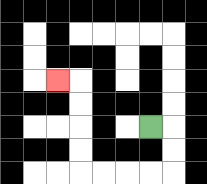{'start': '[6, 5]', 'end': '[2, 3]', 'path_directions': 'R,D,D,L,L,L,L,U,U,U,U,L', 'path_coordinates': '[[6, 5], [7, 5], [7, 6], [7, 7], [6, 7], [5, 7], [4, 7], [3, 7], [3, 6], [3, 5], [3, 4], [3, 3], [2, 3]]'}